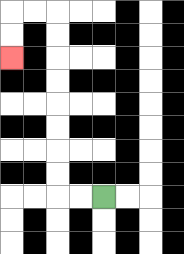{'start': '[4, 8]', 'end': '[0, 2]', 'path_directions': 'L,L,U,U,U,U,U,U,U,U,L,L,D,D', 'path_coordinates': '[[4, 8], [3, 8], [2, 8], [2, 7], [2, 6], [2, 5], [2, 4], [2, 3], [2, 2], [2, 1], [2, 0], [1, 0], [0, 0], [0, 1], [0, 2]]'}